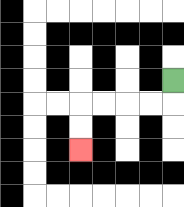{'start': '[7, 3]', 'end': '[3, 6]', 'path_directions': 'D,L,L,L,L,D,D', 'path_coordinates': '[[7, 3], [7, 4], [6, 4], [5, 4], [4, 4], [3, 4], [3, 5], [3, 6]]'}